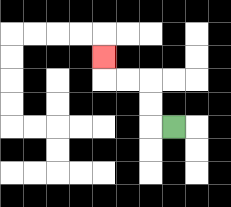{'start': '[7, 5]', 'end': '[4, 2]', 'path_directions': 'L,U,U,L,L,U', 'path_coordinates': '[[7, 5], [6, 5], [6, 4], [6, 3], [5, 3], [4, 3], [4, 2]]'}